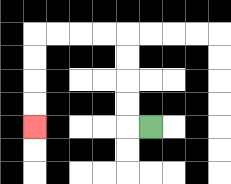{'start': '[6, 5]', 'end': '[1, 5]', 'path_directions': 'L,U,U,U,U,L,L,L,L,D,D,D,D', 'path_coordinates': '[[6, 5], [5, 5], [5, 4], [5, 3], [5, 2], [5, 1], [4, 1], [3, 1], [2, 1], [1, 1], [1, 2], [1, 3], [1, 4], [1, 5]]'}